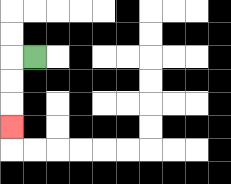{'start': '[1, 2]', 'end': '[0, 5]', 'path_directions': 'L,D,D,D', 'path_coordinates': '[[1, 2], [0, 2], [0, 3], [0, 4], [0, 5]]'}